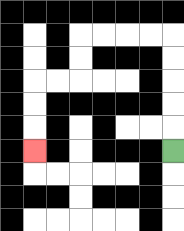{'start': '[7, 6]', 'end': '[1, 6]', 'path_directions': 'U,U,U,U,U,L,L,L,L,D,D,L,L,D,D,D', 'path_coordinates': '[[7, 6], [7, 5], [7, 4], [7, 3], [7, 2], [7, 1], [6, 1], [5, 1], [4, 1], [3, 1], [3, 2], [3, 3], [2, 3], [1, 3], [1, 4], [1, 5], [1, 6]]'}